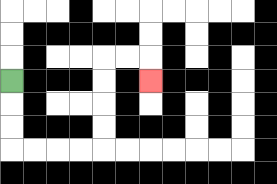{'start': '[0, 3]', 'end': '[6, 3]', 'path_directions': 'D,D,D,R,R,R,R,U,U,U,U,R,R,D', 'path_coordinates': '[[0, 3], [0, 4], [0, 5], [0, 6], [1, 6], [2, 6], [3, 6], [4, 6], [4, 5], [4, 4], [4, 3], [4, 2], [5, 2], [6, 2], [6, 3]]'}